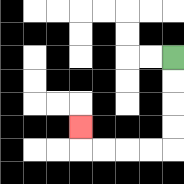{'start': '[7, 2]', 'end': '[3, 5]', 'path_directions': 'D,D,D,D,L,L,L,L,U', 'path_coordinates': '[[7, 2], [7, 3], [7, 4], [7, 5], [7, 6], [6, 6], [5, 6], [4, 6], [3, 6], [3, 5]]'}